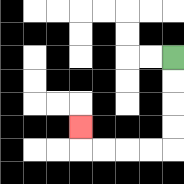{'start': '[7, 2]', 'end': '[3, 5]', 'path_directions': 'D,D,D,D,L,L,L,L,U', 'path_coordinates': '[[7, 2], [7, 3], [7, 4], [7, 5], [7, 6], [6, 6], [5, 6], [4, 6], [3, 6], [3, 5]]'}